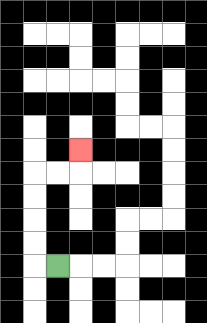{'start': '[2, 11]', 'end': '[3, 6]', 'path_directions': 'L,U,U,U,U,R,R,U', 'path_coordinates': '[[2, 11], [1, 11], [1, 10], [1, 9], [1, 8], [1, 7], [2, 7], [3, 7], [3, 6]]'}